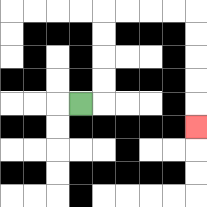{'start': '[3, 4]', 'end': '[8, 5]', 'path_directions': 'R,U,U,U,U,R,R,R,R,D,D,D,D,D', 'path_coordinates': '[[3, 4], [4, 4], [4, 3], [4, 2], [4, 1], [4, 0], [5, 0], [6, 0], [7, 0], [8, 0], [8, 1], [8, 2], [8, 3], [8, 4], [8, 5]]'}